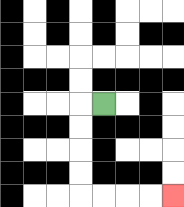{'start': '[4, 4]', 'end': '[7, 8]', 'path_directions': 'L,D,D,D,D,R,R,R,R', 'path_coordinates': '[[4, 4], [3, 4], [3, 5], [3, 6], [3, 7], [3, 8], [4, 8], [5, 8], [6, 8], [7, 8]]'}